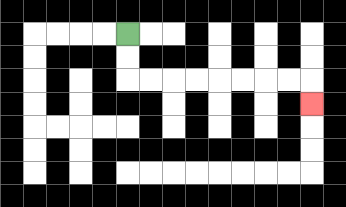{'start': '[5, 1]', 'end': '[13, 4]', 'path_directions': 'D,D,R,R,R,R,R,R,R,R,D', 'path_coordinates': '[[5, 1], [5, 2], [5, 3], [6, 3], [7, 3], [8, 3], [9, 3], [10, 3], [11, 3], [12, 3], [13, 3], [13, 4]]'}